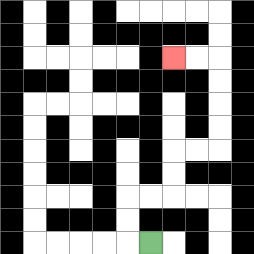{'start': '[6, 10]', 'end': '[7, 2]', 'path_directions': 'L,U,U,R,R,U,U,R,R,U,U,U,U,L,L', 'path_coordinates': '[[6, 10], [5, 10], [5, 9], [5, 8], [6, 8], [7, 8], [7, 7], [7, 6], [8, 6], [9, 6], [9, 5], [9, 4], [9, 3], [9, 2], [8, 2], [7, 2]]'}